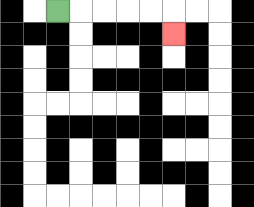{'start': '[2, 0]', 'end': '[7, 1]', 'path_directions': 'R,R,R,R,R,D', 'path_coordinates': '[[2, 0], [3, 0], [4, 0], [5, 0], [6, 0], [7, 0], [7, 1]]'}